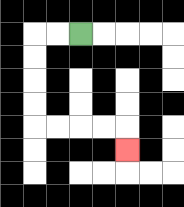{'start': '[3, 1]', 'end': '[5, 6]', 'path_directions': 'L,L,D,D,D,D,R,R,R,R,D', 'path_coordinates': '[[3, 1], [2, 1], [1, 1], [1, 2], [1, 3], [1, 4], [1, 5], [2, 5], [3, 5], [4, 5], [5, 5], [5, 6]]'}